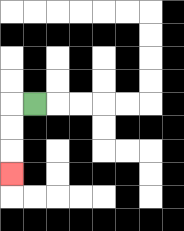{'start': '[1, 4]', 'end': '[0, 7]', 'path_directions': 'L,D,D,D', 'path_coordinates': '[[1, 4], [0, 4], [0, 5], [0, 6], [0, 7]]'}